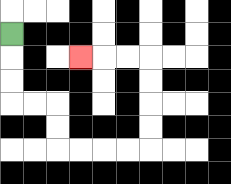{'start': '[0, 1]', 'end': '[3, 2]', 'path_directions': 'D,D,D,R,R,D,D,R,R,R,R,U,U,U,U,L,L,L', 'path_coordinates': '[[0, 1], [0, 2], [0, 3], [0, 4], [1, 4], [2, 4], [2, 5], [2, 6], [3, 6], [4, 6], [5, 6], [6, 6], [6, 5], [6, 4], [6, 3], [6, 2], [5, 2], [4, 2], [3, 2]]'}